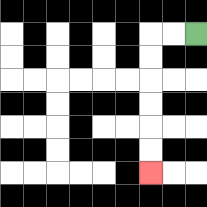{'start': '[8, 1]', 'end': '[6, 7]', 'path_directions': 'L,L,D,D,D,D,D,D', 'path_coordinates': '[[8, 1], [7, 1], [6, 1], [6, 2], [6, 3], [6, 4], [6, 5], [6, 6], [6, 7]]'}